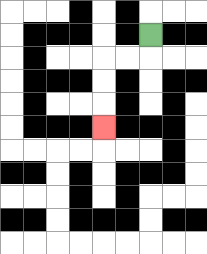{'start': '[6, 1]', 'end': '[4, 5]', 'path_directions': 'D,L,L,D,D,D', 'path_coordinates': '[[6, 1], [6, 2], [5, 2], [4, 2], [4, 3], [4, 4], [4, 5]]'}